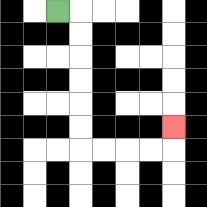{'start': '[2, 0]', 'end': '[7, 5]', 'path_directions': 'R,D,D,D,D,D,D,R,R,R,R,U', 'path_coordinates': '[[2, 0], [3, 0], [3, 1], [3, 2], [3, 3], [3, 4], [3, 5], [3, 6], [4, 6], [5, 6], [6, 6], [7, 6], [7, 5]]'}